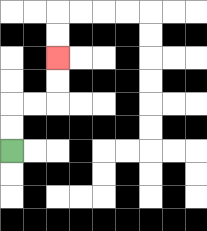{'start': '[0, 6]', 'end': '[2, 2]', 'path_directions': 'U,U,R,R,U,U', 'path_coordinates': '[[0, 6], [0, 5], [0, 4], [1, 4], [2, 4], [2, 3], [2, 2]]'}